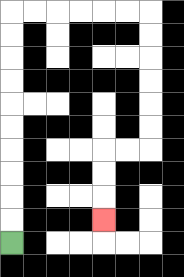{'start': '[0, 10]', 'end': '[4, 9]', 'path_directions': 'U,U,U,U,U,U,U,U,U,U,R,R,R,R,R,R,D,D,D,D,D,D,L,L,D,D,D', 'path_coordinates': '[[0, 10], [0, 9], [0, 8], [0, 7], [0, 6], [0, 5], [0, 4], [0, 3], [0, 2], [0, 1], [0, 0], [1, 0], [2, 0], [3, 0], [4, 0], [5, 0], [6, 0], [6, 1], [6, 2], [6, 3], [6, 4], [6, 5], [6, 6], [5, 6], [4, 6], [4, 7], [4, 8], [4, 9]]'}